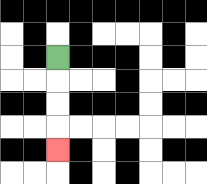{'start': '[2, 2]', 'end': '[2, 6]', 'path_directions': 'D,D,D,D', 'path_coordinates': '[[2, 2], [2, 3], [2, 4], [2, 5], [2, 6]]'}